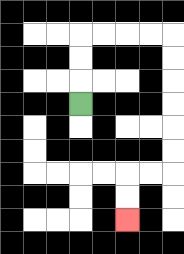{'start': '[3, 4]', 'end': '[5, 9]', 'path_directions': 'U,U,U,R,R,R,R,D,D,D,D,D,D,L,L,D,D', 'path_coordinates': '[[3, 4], [3, 3], [3, 2], [3, 1], [4, 1], [5, 1], [6, 1], [7, 1], [7, 2], [7, 3], [7, 4], [7, 5], [7, 6], [7, 7], [6, 7], [5, 7], [5, 8], [5, 9]]'}